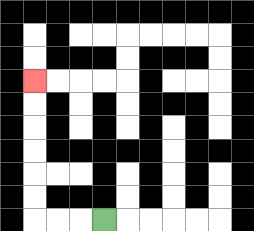{'start': '[4, 9]', 'end': '[1, 3]', 'path_directions': 'L,L,L,U,U,U,U,U,U', 'path_coordinates': '[[4, 9], [3, 9], [2, 9], [1, 9], [1, 8], [1, 7], [1, 6], [1, 5], [1, 4], [1, 3]]'}